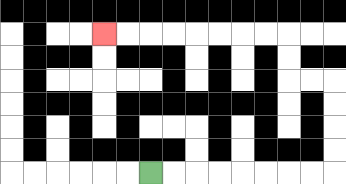{'start': '[6, 7]', 'end': '[4, 1]', 'path_directions': 'R,R,R,R,R,R,R,R,U,U,U,U,L,L,U,U,L,L,L,L,L,L,L,L', 'path_coordinates': '[[6, 7], [7, 7], [8, 7], [9, 7], [10, 7], [11, 7], [12, 7], [13, 7], [14, 7], [14, 6], [14, 5], [14, 4], [14, 3], [13, 3], [12, 3], [12, 2], [12, 1], [11, 1], [10, 1], [9, 1], [8, 1], [7, 1], [6, 1], [5, 1], [4, 1]]'}